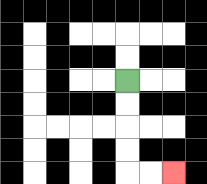{'start': '[5, 3]', 'end': '[7, 7]', 'path_directions': 'D,D,D,D,R,R', 'path_coordinates': '[[5, 3], [5, 4], [5, 5], [5, 6], [5, 7], [6, 7], [7, 7]]'}